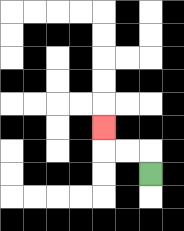{'start': '[6, 7]', 'end': '[4, 5]', 'path_directions': 'U,L,L,U', 'path_coordinates': '[[6, 7], [6, 6], [5, 6], [4, 6], [4, 5]]'}